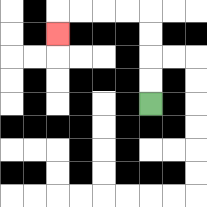{'start': '[6, 4]', 'end': '[2, 1]', 'path_directions': 'U,U,U,U,L,L,L,L,D', 'path_coordinates': '[[6, 4], [6, 3], [6, 2], [6, 1], [6, 0], [5, 0], [4, 0], [3, 0], [2, 0], [2, 1]]'}